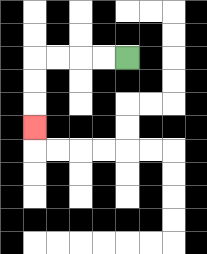{'start': '[5, 2]', 'end': '[1, 5]', 'path_directions': 'L,L,L,L,D,D,D', 'path_coordinates': '[[5, 2], [4, 2], [3, 2], [2, 2], [1, 2], [1, 3], [1, 4], [1, 5]]'}